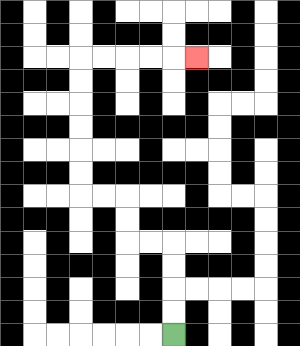{'start': '[7, 14]', 'end': '[8, 2]', 'path_directions': 'U,U,U,U,L,L,U,U,L,L,U,U,U,U,U,U,R,R,R,R,R', 'path_coordinates': '[[7, 14], [7, 13], [7, 12], [7, 11], [7, 10], [6, 10], [5, 10], [5, 9], [5, 8], [4, 8], [3, 8], [3, 7], [3, 6], [3, 5], [3, 4], [3, 3], [3, 2], [4, 2], [5, 2], [6, 2], [7, 2], [8, 2]]'}